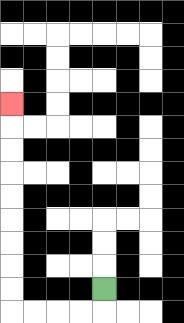{'start': '[4, 12]', 'end': '[0, 4]', 'path_directions': 'D,L,L,L,L,U,U,U,U,U,U,U,U,U', 'path_coordinates': '[[4, 12], [4, 13], [3, 13], [2, 13], [1, 13], [0, 13], [0, 12], [0, 11], [0, 10], [0, 9], [0, 8], [0, 7], [0, 6], [0, 5], [0, 4]]'}